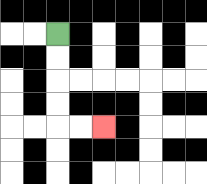{'start': '[2, 1]', 'end': '[4, 5]', 'path_directions': 'D,D,D,D,R,R', 'path_coordinates': '[[2, 1], [2, 2], [2, 3], [2, 4], [2, 5], [3, 5], [4, 5]]'}